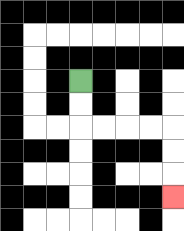{'start': '[3, 3]', 'end': '[7, 8]', 'path_directions': 'D,D,R,R,R,R,D,D,D', 'path_coordinates': '[[3, 3], [3, 4], [3, 5], [4, 5], [5, 5], [6, 5], [7, 5], [7, 6], [7, 7], [7, 8]]'}